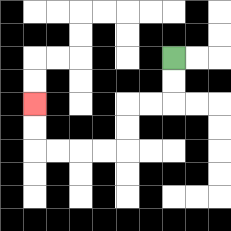{'start': '[7, 2]', 'end': '[1, 4]', 'path_directions': 'D,D,L,L,D,D,L,L,L,L,U,U', 'path_coordinates': '[[7, 2], [7, 3], [7, 4], [6, 4], [5, 4], [5, 5], [5, 6], [4, 6], [3, 6], [2, 6], [1, 6], [1, 5], [1, 4]]'}